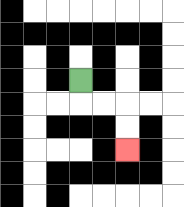{'start': '[3, 3]', 'end': '[5, 6]', 'path_directions': 'D,R,R,D,D', 'path_coordinates': '[[3, 3], [3, 4], [4, 4], [5, 4], [5, 5], [5, 6]]'}